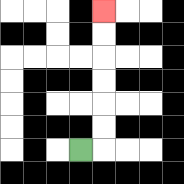{'start': '[3, 6]', 'end': '[4, 0]', 'path_directions': 'R,U,U,U,U,U,U', 'path_coordinates': '[[3, 6], [4, 6], [4, 5], [4, 4], [4, 3], [4, 2], [4, 1], [4, 0]]'}